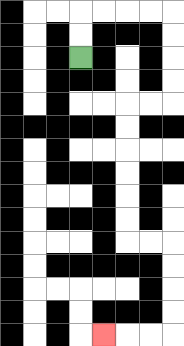{'start': '[3, 2]', 'end': '[4, 14]', 'path_directions': 'U,U,R,R,R,R,D,D,D,D,L,L,D,D,D,D,D,D,R,R,D,D,D,D,L,L,L', 'path_coordinates': '[[3, 2], [3, 1], [3, 0], [4, 0], [5, 0], [6, 0], [7, 0], [7, 1], [7, 2], [7, 3], [7, 4], [6, 4], [5, 4], [5, 5], [5, 6], [5, 7], [5, 8], [5, 9], [5, 10], [6, 10], [7, 10], [7, 11], [7, 12], [7, 13], [7, 14], [6, 14], [5, 14], [4, 14]]'}